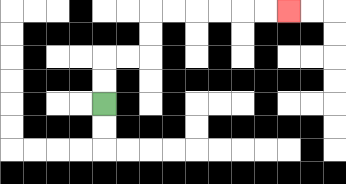{'start': '[4, 4]', 'end': '[12, 0]', 'path_directions': 'U,U,R,R,U,U,R,R,R,R,R,R', 'path_coordinates': '[[4, 4], [4, 3], [4, 2], [5, 2], [6, 2], [6, 1], [6, 0], [7, 0], [8, 0], [9, 0], [10, 0], [11, 0], [12, 0]]'}